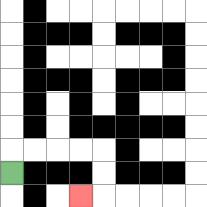{'start': '[0, 7]', 'end': '[3, 8]', 'path_directions': 'U,R,R,R,R,D,D,L', 'path_coordinates': '[[0, 7], [0, 6], [1, 6], [2, 6], [3, 6], [4, 6], [4, 7], [4, 8], [3, 8]]'}